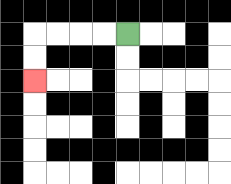{'start': '[5, 1]', 'end': '[1, 3]', 'path_directions': 'L,L,L,L,D,D', 'path_coordinates': '[[5, 1], [4, 1], [3, 1], [2, 1], [1, 1], [1, 2], [1, 3]]'}